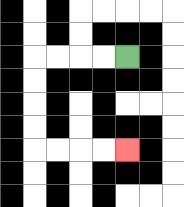{'start': '[5, 2]', 'end': '[5, 6]', 'path_directions': 'L,L,L,L,D,D,D,D,R,R,R,R', 'path_coordinates': '[[5, 2], [4, 2], [3, 2], [2, 2], [1, 2], [1, 3], [1, 4], [1, 5], [1, 6], [2, 6], [3, 6], [4, 6], [5, 6]]'}